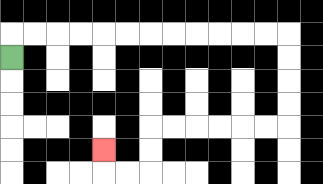{'start': '[0, 2]', 'end': '[4, 6]', 'path_directions': 'U,R,R,R,R,R,R,R,R,R,R,R,R,D,D,D,D,L,L,L,L,L,L,D,D,L,L,U', 'path_coordinates': '[[0, 2], [0, 1], [1, 1], [2, 1], [3, 1], [4, 1], [5, 1], [6, 1], [7, 1], [8, 1], [9, 1], [10, 1], [11, 1], [12, 1], [12, 2], [12, 3], [12, 4], [12, 5], [11, 5], [10, 5], [9, 5], [8, 5], [7, 5], [6, 5], [6, 6], [6, 7], [5, 7], [4, 7], [4, 6]]'}